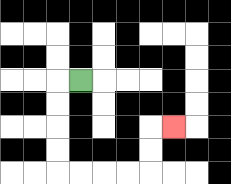{'start': '[3, 3]', 'end': '[7, 5]', 'path_directions': 'L,D,D,D,D,R,R,R,R,U,U,R', 'path_coordinates': '[[3, 3], [2, 3], [2, 4], [2, 5], [2, 6], [2, 7], [3, 7], [4, 7], [5, 7], [6, 7], [6, 6], [6, 5], [7, 5]]'}